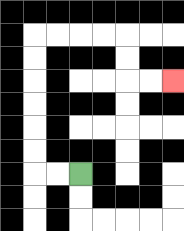{'start': '[3, 7]', 'end': '[7, 3]', 'path_directions': 'L,L,U,U,U,U,U,U,R,R,R,R,D,D,R,R', 'path_coordinates': '[[3, 7], [2, 7], [1, 7], [1, 6], [1, 5], [1, 4], [1, 3], [1, 2], [1, 1], [2, 1], [3, 1], [4, 1], [5, 1], [5, 2], [5, 3], [6, 3], [7, 3]]'}